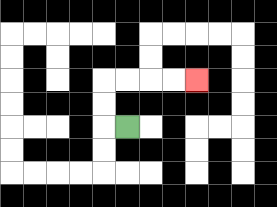{'start': '[5, 5]', 'end': '[8, 3]', 'path_directions': 'L,U,U,R,R,R,R', 'path_coordinates': '[[5, 5], [4, 5], [4, 4], [4, 3], [5, 3], [6, 3], [7, 3], [8, 3]]'}